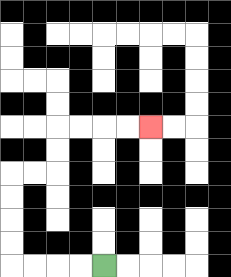{'start': '[4, 11]', 'end': '[6, 5]', 'path_directions': 'L,L,L,L,U,U,U,U,R,R,U,U,R,R,R,R', 'path_coordinates': '[[4, 11], [3, 11], [2, 11], [1, 11], [0, 11], [0, 10], [0, 9], [0, 8], [0, 7], [1, 7], [2, 7], [2, 6], [2, 5], [3, 5], [4, 5], [5, 5], [6, 5]]'}